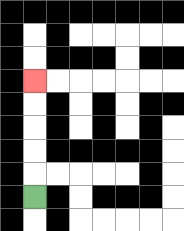{'start': '[1, 8]', 'end': '[1, 3]', 'path_directions': 'U,U,U,U,U', 'path_coordinates': '[[1, 8], [1, 7], [1, 6], [1, 5], [1, 4], [1, 3]]'}